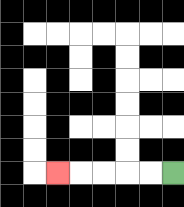{'start': '[7, 7]', 'end': '[2, 7]', 'path_directions': 'L,L,L,L,L', 'path_coordinates': '[[7, 7], [6, 7], [5, 7], [4, 7], [3, 7], [2, 7]]'}